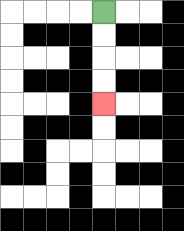{'start': '[4, 0]', 'end': '[4, 4]', 'path_directions': 'D,D,D,D', 'path_coordinates': '[[4, 0], [4, 1], [4, 2], [4, 3], [4, 4]]'}